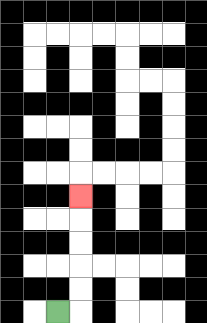{'start': '[2, 13]', 'end': '[3, 8]', 'path_directions': 'R,U,U,U,U,U', 'path_coordinates': '[[2, 13], [3, 13], [3, 12], [3, 11], [3, 10], [3, 9], [3, 8]]'}